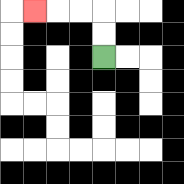{'start': '[4, 2]', 'end': '[1, 0]', 'path_directions': 'U,U,L,L,L', 'path_coordinates': '[[4, 2], [4, 1], [4, 0], [3, 0], [2, 0], [1, 0]]'}